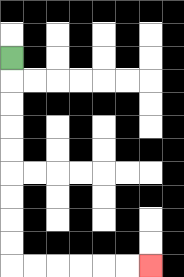{'start': '[0, 2]', 'end': '[6, 11]', 'path_directions': 'D,D,D,D,D,D,D,D,D,R,R,R,R,R,R', 'path_coordinates': '[[0, 2], [0, 3], [0, 4], [0, 5], [0, 6], [0, 7], [0, 8], [0, 9], [0, 10], [0, 11], [1, 11], [2, 11], [3, 11], [4, 11], [5, 11], [6, 11]]'}